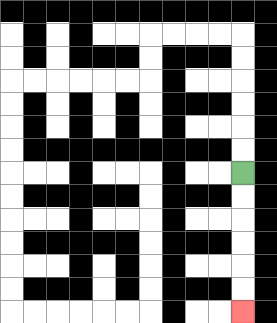{'start': '[10, 7]', 'end': '[10, 13]', 'path_directions': 'D,D,D,D,D,D', 'path_coordinates': '[[10, 7], [10, 8], [10, 9], [10, 10], [10, 11], [10, 12], [10, 13]]'}